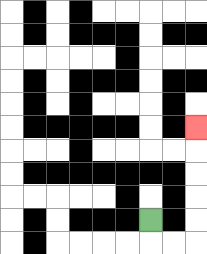{'start': '[6, 9]', 'end': '[8, 5]', 'path_directions': 'D,R,R,U,U,U,U,U', 'path_coordinates': '[[6, 9], [6, 10], [7, 10], [8, 10], [8, 9], [8, 8], [8, 7], [8, 6], [8, 5]]'}